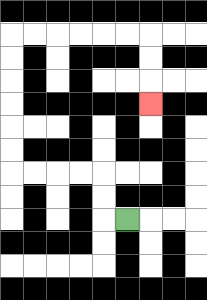{'start': '[5, 9]', 'end': '[6, 4]', 'path_directions': 'L,U,U,L,L,L,L,U,U,U,U,U,U,R,R,R,R,R,R,D,D,D', 'path_coordinates': '[[5, 9], [4, 9], [4, 8], [4, 7], [3, 7], [2, 7], [1, 7], [0, 7], [0, 6], [0, 5], [0, 4], [0, 3], [0, 2], [0, 1], [1, 1], [2, 1], [3, 1], [4, 1], [5, 1], [6, 1], [6, 2], [6, 3], [6, 4]]'}